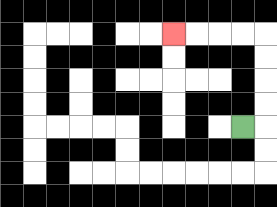{'start': '[10, 5]', 'end': '[7, 1]', 'path_directions': 'R,U,U,U,U,L,L,L,L', 'path_coordinates': '[[10, 5], [11, 5], [11, 4], [11, 3], [11, 2], [11, 1], [10, 1], [9, 1], [8, 1], [7, 1]]'}